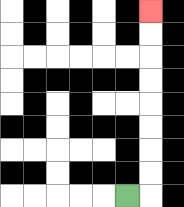{'start': '[5, 8]', 'end': '[6, 0]', 'path_directions': 'R,U,U,U,U,U,U,U,U', 'path_coordinates': '[[5, 8], [6, 8], [6, 7], [6, 6], [6, 5], [6, 4], [6, 3], [6, 2], [6, 1], [6, 0]]'}